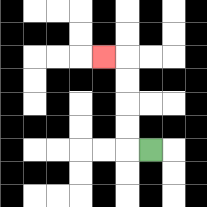{'start': '[6, 6]', 'end': '[4, 2]', 'path_directions': 'L,U,U,U,U,L', 'path_coordinates': '[[6, 6], [5, 6], [5, 5], [5, 4], [5, 3], [5, 2], [4, 2]]'}